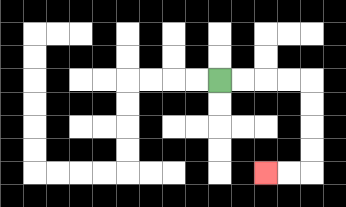{'start': '[9, 3]', 'end': '[11, 7]', 'path_directions': 'R,R,R,R,D,D,D,D,L,L', 'path_coordinates': '[[9, 3], [10, 3], [11, 3], [12, 3], [13, 3], [13, 4], [13, 5], [13, 6], [13, 7], [12, 7], [11, 7]]'}